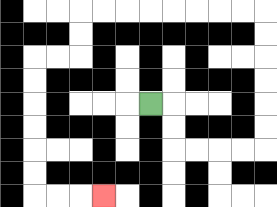{'start': '[6, 4]', 'end': '[4, 8]', 'path_directions': 'R,D,D,R,R,R,R,U,U,U,U,U,U,L,L,L,L,L,L,L,L,D,D,L,L,D,D,D,D,D,D,R,R,R', 'path_coordinates': '[[6, 4], [7, 4], [7, 5], [7, 6], [8, 6], [9, 6], [10, 6], [11, 6], [11, 5], [11, 4], [11, 3], [11, 2], [11, 1], [11, 0], [10, 0], [9, 0], [8, 0], [7, 0], [6, 0], [5, 0], [4, 0], [3, 0], [3, 1], [3, 2], [2, 2], [1, 2], [1, 3], [1, 4], [1, 5], [1, 6], [1, 7], [1, 8], [2, 8], [3, 8], [4, 8]]'}